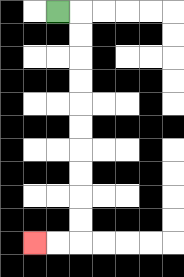{'start': '[2, 0]', 'end': '[1, 10]', 'path_directions': 'R,D,D,D,D,D,D,D,D,D,D,L,L', 'path_coordinates': '[[2, 0], [3, 0], [3, 1], [3, 2], [3, 3], [3, 4], [3, 5], [3, 6], [3, 7], [3, 8], [3, 9], [3, 10], [2, 10], [1, 10]]'}